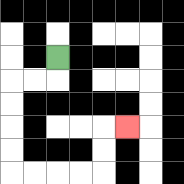{'start': '[2, 2]', 'end': '[5, 5]', 'path_directions': 'D,L,L,D,D,D,D,R,R,R,R,U,U,R', 'path_coordinates': '[[2, 2], [2, 3], [1, 3], [0, 3], [0, 4], [0, 5], [0, 6], [0, 7], [1, 7], [2, 7], [3, 7], [4, 7], [4, 6], [4, 5], [5, 5]]'}